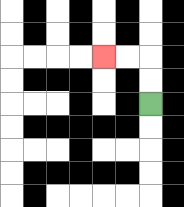{'start': '[6, 4]', 'end': '[4, 2]', 'path_directions': 'U,U,L,L', 'path_coordinates': '[[6, 4], [6, 3], [6, 2], [5, 2], [4, 2]]'}